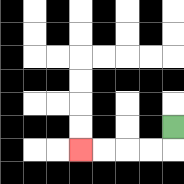{'start': '[7, 5]', 'end': '[3, 6]', 'path_directions': 'D,L,L,L,L', 'path_coordinates': '[[7, 5], [7, 6], [6, 6], [5, 6], [4, 6], [3, 6]]'}